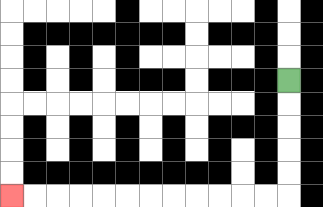{'start': '[12, 3]', 'end': '[0, 8]', 'path_directions': 'D,D,D,D,D,L,L,L,L,L,L,L,L,L,L,L,L', 'path_coordinates': '[[12, 3], [12, 4], [12, 5], [12, 6], [12, 7], [12, 8], [11, 8], [10, 8], [9, 8], [8, 8], [7, 8], [6, 8], [5, 8], [4, 8], [3, 8], [2, 8], [1, 8], [0, 8]]'}